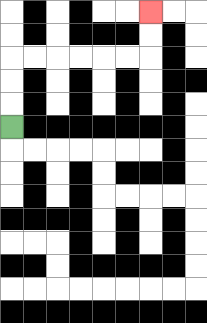{'start': '[0, 5]', 'end': '[6, 0]', 'path_directions': 'U,U,U,R,R,R,R,R,R,U,U', 'path_coordinates': '[[0, 5], [0, 4], [0, 3], [0, 2], [1, 2], [2, 2], [3, 2], [4, 2], [5, 2], [6, 2], [6, 1], [6, 0]]'}